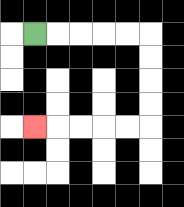{'start': '[1, 1]', 'end': '[1, 5]', 'path_directions': 'R,R,R,R,R,D,D,D,D,L,L,L,L,L', 'path_coordinates': '[[1, 1], [2, 1], [3, 1], [4, 1], [5, 1], [6, 1], [6, 2], [6, 3], [6, 4], [6, 5], [5, 5], [4, 5], [3, 5], [2, 5], [1, 5]]'}